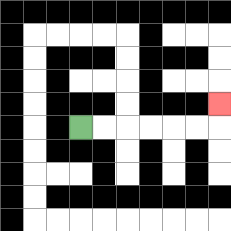{'start': '[3, 5]', 'end': '[9, 4]', 'path_directions': 'R,R,R,R,R,R,U', 'path_coordinates': '[[3, 5], [4, 5], [5, 5], [6, 5], [7, 5], [8, 5], [9, 5], [9, 4]]'}